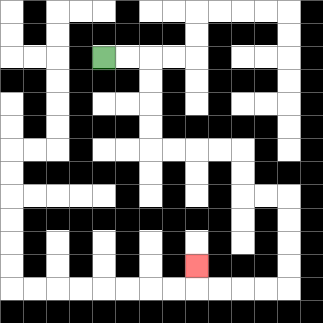{'start': '[4, 2]', 'end': '[8, 11]', 'path_directions': 'R,R,D,D,D,D,R,R,R,R,D,D,R,R,D,D,D,D,L,L,L,L,U', 'path_coordinates': '[[4, 2], [5, 2], [6, 2], [6, 3], [6, 4], [6, 5], [6, 6], [7, 6], [8, 6], [9, 6], [10, 6], [10, 7], [10, 8], [11, 8], [12, 8], [12, 9], [12, 10], [12, 11], [12, 12], [11, 12], [10, 12], [9, 12], [8, 12], [8, 11]]'}